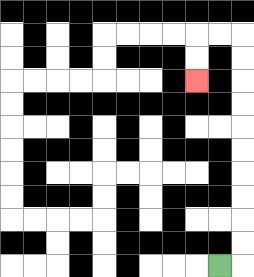{'start': '[9, 11]', 'end': '[8, 3]', 'path_directions': 'R,U,U,U,U,U,U,U,U,U,U,L,L,D,D', 'path_coordinates': '[[9, 11], [10, 11], [10, 10], [10, 9], [10, 8], [10, 7], [10, 6], [10, 5], [10, 4], [10, 3], [10, 2], [10, 1], [9, 1], [8, 1], [8, 2], [8, 3]]'}